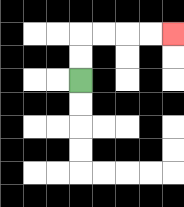{'start': '[3, 3]', 'end': '[7, 1]', 'path_directions': 'U,U,R,R,R,R', 'path_coordinates': '[[3, 3], [3, 2], [3, 1], [4, 1], [5, 1], [6, 1], [7, 1]]'}